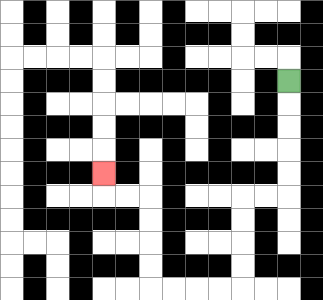{'start': '[12, 3]', 'end': '[4, 7]', 'path_directions': 'D,D,D,D,D,L,L,D,D,D,D,L,L,L,L,U,U,U,U,L,L,U', 'path_coordinates': '[[12, 3], [12, 4], [12, 5], [12, 6], [12, 7], [12, 8], [11, 8], [10, 8], [10, 9], [10, 10], [10, 11], [10, 12], [9, 12], [8, 12], [7, 12], [6, 12], [6, 11], [6, 10], [6, 9], [6, 8], [5, 8], [4, 8], [4, 7]]'}